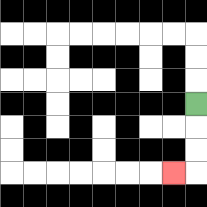{'start': '[8, 4]', 'end': '[7, 7]', 'path_directions': 'D,D,D,L', 'path_coordinates': '[[8, 4], [8, 5], [8, 6], [8, 7], [7, 7]]'}